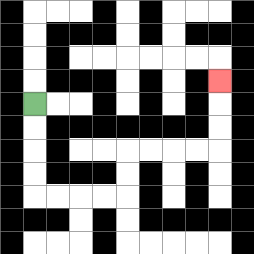{'start': '[1, 4]', 'end': '[9, 3]', 'path_directions': 'D,D,D,D,R,R,R,R,U,U,R,R,R,R,U,U,U', 'path_coordinates': '[[1, 4], [1, 5], [1, 6], [1, 7], [1, 8], [2, 8], [3, 8], [4, 8], [5, 8], [5, 7], [5, 6], [6, 6], [7, 6], [8, 6], [9, 6], [9, 5], [9, 4], [9, 3]]'}